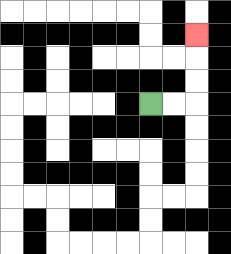{'start': '[6, 4]', 'end': '[8, 1]', 'path_directions': 'R,R,U,U,U', 'path_coordinates': '[[6, 4], [7, 4], [8, 4], [8, 3], [8, 2], [8, 1]]'}